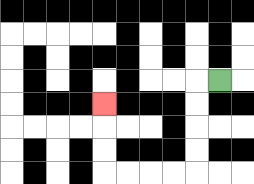{'start': '[9, 3]', 'end': '[4, 4]', 'path_directions': 'L,D,D,D,D,L,L,L,L,U,U,U', 'path_coordinates': '[[9, 3], [8, 3], [8, 4], [8, 5], [8, 6], [8, 7], [7, 7], [6, 7], [5, 7], [4, 7], [4, 6], [4, 5], [4, 4]]'}